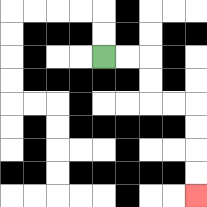{'start': '[4, 2]', 'end': '[8, 8]', 'path_directions': 'R,R,D,D,R,R,D,D,D,D', 'path_coordinates': '[[4, 2], [5, 2], [6, 2], [6, 3], [6, 4], [7, 4], [8, 4], [8, 5], [8, 6], [8, 7], [8, 8]]'}